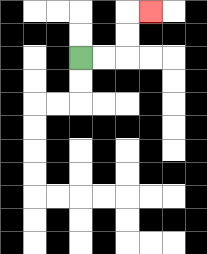{'start': '[3, 2]', 'end': '[6, 0]', 'path_directions': 'R,R,U,U,R', 'path_coordinates': '[[3, 2], [4, 2], [5, 2], [5, 1], [5, 0], [6, 0]]'}